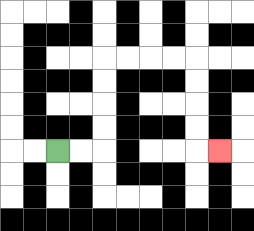{'start': '[2, 6]', 'end': '[9, 6]', 'path_directions': 'R,R,U,U,U,U,R,R,R,R,D,D,D,D,R', 'path_coordinates': '[[2, 6], [3, 6], [4, 6], [4, 5], [4, 4], [4, 3], [4, 2], [5, 2], [6, 2], [7, 2], [8, 2], [8, 3], [8, 4], [8, 5], [8, 6], [9, 6]]'}